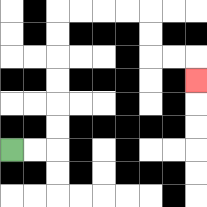{'start': '[0, 6]', 'end': '[8, 3]', 'path_directions': 'R,R,U,U,U,U,U,U,R,R,R,R,D,D,R,R,D', 'path_coordinates': '[[0, 6], [1, 6], [2, 6], [2, 5], [2, 4], [2, 3], [2, 2], [2, 1], [2, 0], [3, 0], [4, 0], [5, 0], [6, 0], [6, 1], [6, 2], [7, 2], [8, 2], [8, 3]]'}